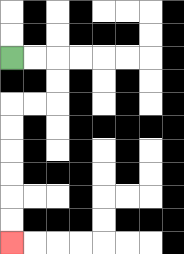{'start': '[0, 2]', 'end': '[0, 10]', 'path_directions': 'R,R,D,D,L,L,D,D,D,D,D,D', 'path_coordinates': '[[0, 2], [1, 2], [2, 2], [2, 3], [2, 4], [1, 4], [0, 4], [0, 5], [0, 6], [0, 7], [0, 8], [0, 9], [0, 10]]'}